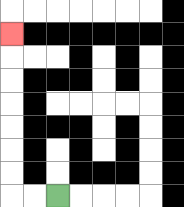{'start': '[2, 8]', 'end': '[0, 1]', 'path_directions': 'L,L,U,U,U,U,U,U,U', 'path_coordinates': '[[2, 8], [1, 8], [0, 8], [0, 7], [0, 6], [0, 5], [0, 4], [0, 3], [0, 2], [0, 1]]'}